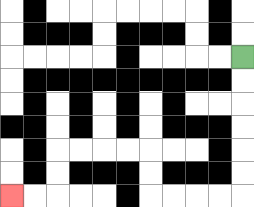{'start': '[10, 2]', 'end': '[0, 8]', 'path_directions': 'D,D,D,D,D,D,L,L,L,L,U,U,L,L,L,L,D,D,L,L', 'path_coordinates': '[[10, 2], [10, 3], [10, 4], [10, 5], [10, 6], [10, 7], [10, 8], [9, 8], [8, 8], [7, 8], [6, 8], [6, 7], [6, 6], [5, 6], [4, 6], [3, 6], [2, 6], [2, 7], [2, 8], [1, 8], [0, 8]]'}